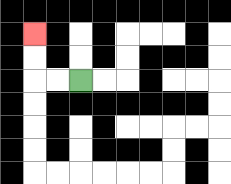{'start': '[3, 3]', 'end': '[1, 1]', 'path_directions': 'L,L,U,U', 'path_coordinates': '[[3, 3], [2, 3], [1, 3], [1, 2], [1, 1]]'}